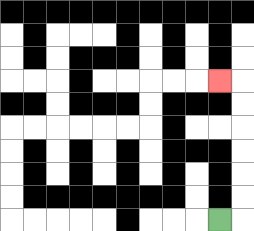{'start': '[9, 9]', 'end': '[9, 3]', 'path_directions': 'R,U,U,U,U,U,U,L', 'path_coordinates': '[[9, 9], [10, 9], [10, 8], [10, 7], [10, 6], [10, 5], [10, 4], [10, 3], [9, 3]]'}